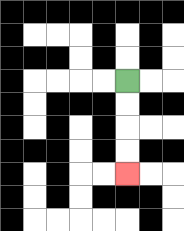{'start': '[5, 3]', 'end': '[5, 7]', 'path_directions': 'D,D,D,D', 'path_coordinates': '[[5, 3], [5, 4], [5, 5], [5, 6], [5, 7]]'}